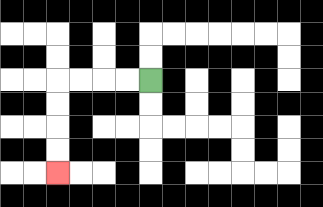{'start': '[6, 3]', 'end': '[2, 7]', 'path_directions': 'L,L,L,L,D,D,D,D', 'path_coordinates': '[[6, 3], [5, 3], [4, 3], [3, 3], [2, 3], [2, 4], [2, 5], [2, 6], [2, 7]]'}